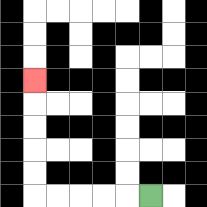{'start': '[6, 8]', 'end': '[1, 3]', 'path_directions': 'L,L,L,L,L,U,U,U,U,U', 'path_coordinates': '[[6, 8], [5, 8], [4, 8], [3, 8], [2, 8], [1, 8], [1, 7], [1, 6], [1, 5], [1, 4], [1, 3]]'}